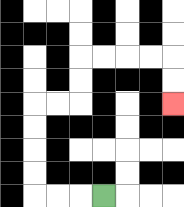{'start': '[4, 8]', 'end': '[7, 4]', 'path_directions': 'L,L,L,U,U,U,U,R,R,U,U,R,R,R,R,D,D', 'path_coordinates': '[[4, 8], [3, 8], [2, 8], [1, 8], [1, 7], [1, 6], [1, 5], [1, 4], [2, 4], [3, 4], [3, 3], [3, 2], [4, 2], [5, 2], [6, 2], [7, 2], [7, 3], [7, 4]]'}